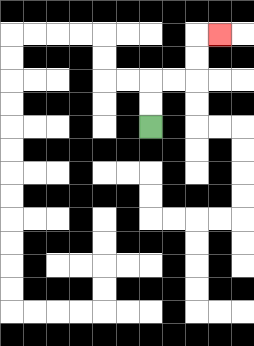{'start': '[6, 5]', 'end': '[9, 1]', 'path_directions': 'U,U,R,R,U,U,R', 'path_coordinates': '[[6, 5], [6, 4], [6, 3], [7, 3], [8, 3], [8, 2], [8, 1], [9, 1]]'}